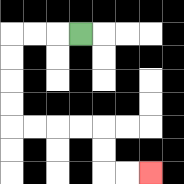{'start': '[3, 1]', 'end': '[6, 7]', 'path_directions': 'L,L,L,D,D,D,D,R,R,R,R,D,D,R,R', 'path_coordinates': '[[3, 1], [2, 1], [1, 1], [0, 1], [0, 2], [0, 3], [0, 4], [0, 5], [1, 5], [2, 5], [3, 5], [4, 5], [4, 6], [4, 7], [5, 7], [6, 7]]'}